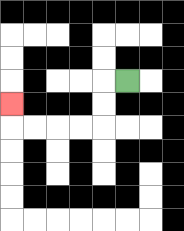{'start': '[5, 3]', 'end': '[0, 4]', 'path_directions': 'L,D,D,L,L,L,L,U', 'path_coordinates': '[[5, 3], [4, 3], [4, 4], [4, 5], [3, 5], [2, 5], [1, 5], [0, 5], [0, 4]]'}